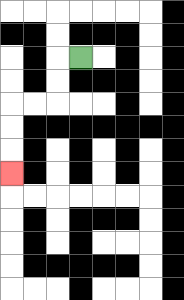{'start': '[3, 2]', 'end': '[0, 7]', 'path_directions': 'L,D,D,L,L,D,D,D', 'path_coordinates': '[[3, 2], [2, 2], [2, 3], [2, 4], [1, 4], [0, 4], [0, 5], [0, 6], [0, 7]]'}